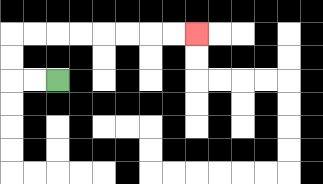{'start': '[2, 3]', 'end': '[8, 1]', 'path_directions': 'L,L,U,U,R,R,R,R,R,R,R,R', 'path_coordinates': '[[2, 3], [1, 3], [0, 3], [0, 2], [0, 1], [1, 1], [2, 1], [3, 1], [4, 1], [5, 1], [6, 1], [7, 1], [8, 1]]'}